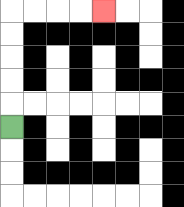{'start': '[0, 5]', 'end': '[4, 0]', 'path_directions': 'U,U,U,U,U,R,R,R,R', 'path_coordinates': '[[0, 5], [0, 4], [0, 3], [0, 2], [0, 1], [0, 0], [1, 0], [2, 0], [3, 0], [4, 0]]'}